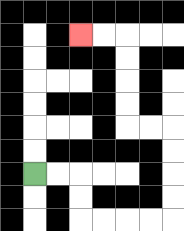{'start': '[1, 7]', 'end': '[3, 1]', 'path_directions': 'R,R,D,D,R,R,R,R,U,U,U,U,L,L,U,U,U,U,L,L', 'path_coordinates': '[[1, 7], [2, 7], [3, 7], [3, 8], [3, 9], [4, 9], [5, 9], [6, 9], [7, 9], [7, 8], [7, 7], [7, 6], [7, 5], [6, 5], [5, 5], [5, 4], [5, 3], [5, 2], [5, 1], [4, 1], [3, 1]]'}